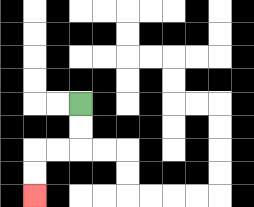{'start': '[3, 4]', 'end': '[1, 8]', 'path_directions': 'D,D,L,L,D,D', 'path_coordinates': '[[3, 4], [3, 5], [3, 6], [2, 6], [1, 6], [1, 7], [1, 8]]'}